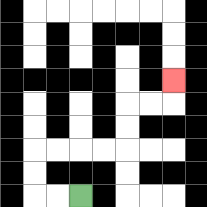{'start': '[3, 8]', 'end': '[7, 3]', 'path_directions': 'L,L,U,U,R,R,R,R,U,U,R,R,U', 'path_coordinates': '[[3, 8], [2, 8], [1, 8], [1, 7], [1, 6], [2, 6], [3, 6], [4, 6], [5, 6], [5, 5], [5, 4], [6, 4], [7, 4], [7, 3]]'}